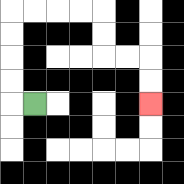{'start': '[1, 4]', 'end': '[6, 4]', 'path_directions': 'L,U,U,U,U,R,R,R,R,D,D,R,R,D,D', 'path_coordinates': '[[1, 4], [0, 4], [0, 3], [0, 2], [0, 1], [0, 0], [1, 0], [2, 0], [3, 0], [4, 0], [4, 1], [4, 2], [5, 2], [6, 2], [6, 3], [6, 4]]'}